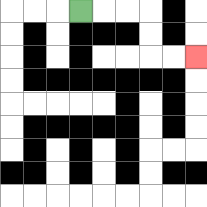{'start': '[3, 0]', 'end': '[8, 2]', 'path_directions': 'R,R,R,D,D,R,R', 'path_coordinates': '[[3, 0], [4, 0], [5, 0], [6, 0], [6, 1], [6, 2], [7, 2], [8, 2]]'}